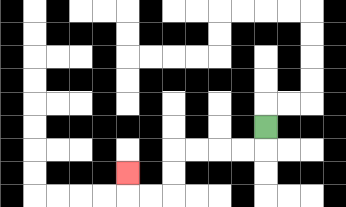{'start': '[11, 5]', 'end': '[5, 7]', 'path_directions': 'D,L,L,L,L,D,D,L,L,U', 'path_coordinates': '[[11, 5], [11, 6], [10, 6], [9, 6], [8, 6], [7, 6], [7, 7], [7, 8], [6, 8], [5, 8], [5, 7]]'}